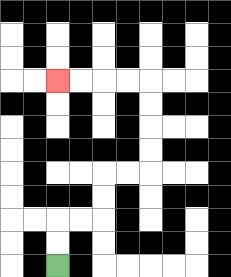{'start': '[2, 11]', 'end': '[2, 3]', 'path_directions': 'U,U,R,R,U,U,R,R,U,U,U,U,L,L,L,L', 'path_coordinates': '[[2, 11], [2, 10], [2, 9], [3, 9], [4, 9], [4, 8], [4, 7], [5, 7], [6, 7], [6, 6], [6, 5], [6, 4], [6, 3], [5, 3], [4, 3], [3, 3], [2, 3]]'}